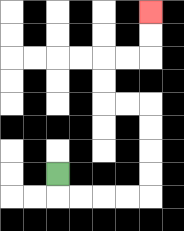{'start': '[2, 7]', 'end': '[6, 0]', 'path_directions': 'D,R,R,R,R,U,U,U,U,L,L,U,U,R,R,U,U', 'path_coordinates': '[[2, 7], [2, 8], [3, 8], [4, 8], [5, 8], [6, 8], [6, 7], [6, 6], [6, 5], [6, 4], [5, 4], [4, 4], [4, 3], [4, 2], [5, 2], [6, 2], [6, 1], [6, 0]]'}